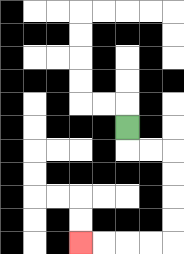{'start': '[5, 5]', 'end': '[3, 10]', 'path_directions': 'D,R,R,D,D,D,D,L,L,L,L', 'path_coordinates': '[[5, 5], [5, 6], [6, 6], [7, 6], [7, 7], [7, 8], [7, 9], [7, 10], [6, 10], [5, 10], [4, 10], [3, 10]]'}